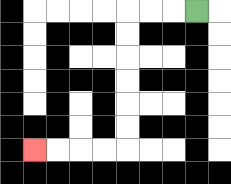{'start': '[8, 0]', 'end': '[1, 6]', 'path_directions': 'L,L,L,D,D,D,D,D,D,L,L,L,L', 'path_coordinates': '[[8, 0], [7, 0], [6, 0], [5, 0], [5, 1], [5, 2], [5, 3], [5, 4], [5, 5], [5, 6], [4, 6], [3, 6], [2, 6], [1, 6]]'}